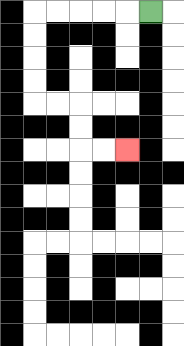{'start': '[6, 0]', 'end': '[5, 6]', 'path_directions': 'L,L,L,L,L,D,D,D,D,R,R,D,D,R,R', 'path_coordinates': '[[6, 0], [5, 0], [4, 0], [3, 0], [2, 0], [1, 0], [1, 1], [1, 2], [1, 3], [1, 4], [2, 4], [3, 4], [3, 5], [3, 6], [4, 6], [5, 6]]'}